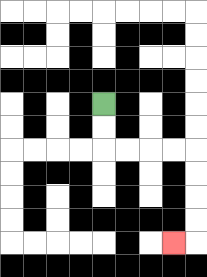{'start': '[4, 4]', 'end': '[7, 10]', 'path_directions': 'D,D,R,R,R,R,D,D,D,D,L', 'path_coordinates': '[[4, 4], [4, 5], [4, 6], [5, 6], [6, 6], [7, 6], [8, 6], [8, 7], [8, 8], [8, 9], [8, 10], [7, 10]]'}